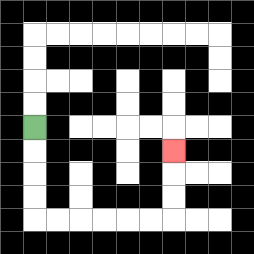{'start': '[1, 5]', 'end': '[7, 6]', 'path_directions': 'D,D,D,D,R,R,R,R,R,R,U,U,U', 'path_coordinates': '[[1, 5], [1, 6], [1, 7], [1, 8], [1, 9], [2, 9], [3, 9], [4, 9], [5, 9], [6, 9], [7, 9], [7, 8], [7, 7], [7, 6]]'}